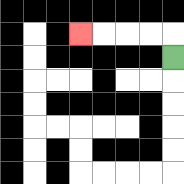{'start': '[7, 2]', 'end': '[3, 1]', 'path_directions': 'U,L,L,L,L', 'path_coordinates': '[[7, 2], [7, 1], [6, 1], [5, 1], [4, 1], [3, 1]]'}